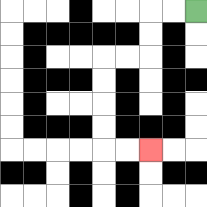{'start': '[8, 0]', 'end': '[6, 6]', 'path_directions': 'L,L,D,D,L,L,D,D,D,D,R,R', 'path_coordinates': '[[8, 0], [7, 0], [6, 0], [6, 1], [6, 2], [5, 2], [4, 2], [4, 3], [4, 4], [4, 5], [4, 6], [5, 6], [6, 6]]'}